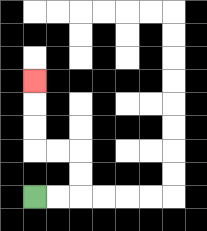{'start': '[1, 8]', 'end': '[1, 3]', 'path_directions': 'R,R,U,U,L,L,U,U,U', 'path_coordinates': '[[1, 8], [2, 8], [3, 8], [3, 7], [3, 6], [2, 6], [1, 6], [1, 5], [1, 4], [1, 3]]'}